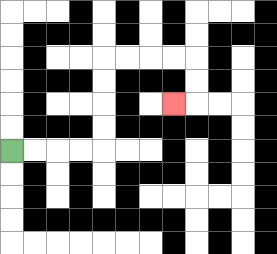{'start': '[0, 6]', 'end': '[7, 4]', 'path_directions': 'R,R,R,R,U,U,U,U,R,R,R,R,D,D,L', 'path_coordinates': '[[0, 6], [1, 6], [2, 6], [3, 6], [4, 6], [4, 5], [4, 4], [4, 3], [4, 2], [5, 2], [6, 2], [7, 2], [8, 2], [8, 3], [8, 4], [7, 4]]'}